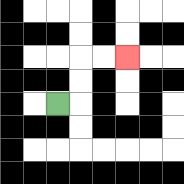{'start': '[2, 4]', 'end': '[5, 2]', 'path_directions': 'R,U,U,R,R', 'path_coordinates': '[[2, 4], [3, 4], [3, 3], [3, 2], [4, 2], [5, 2]]'}